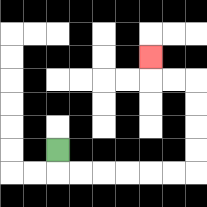{'start': '[2, 6]', 'end': '[6, 2]', 'path_directions': 'D,R,R,R,R,R,R,U,U,U,U,L,L,U', 'path_coordinates': '[[2, 6], [2, 7], [3, 7], [4, 7], [5, 7], [6, 7], [7, 7], [8, 7], [8, 6], [8, 5], [8, 4], [8, 3], [7, 3], [6, 3], [6, 2]]'}